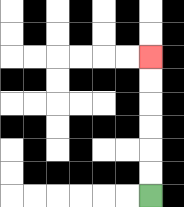{'start': '[6, 8]', 'end': '[6, 2]', 'path_directions': 'U,U,U,U,U,U', 'path_coordinates': '[[6, 8], [6, 7], [6, 6], [6, 5], [6, 4], [6, 3], [6, 2]]'}